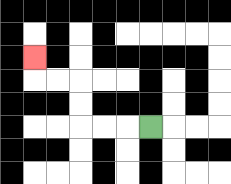{'start': '[6, 5]', 'end': '[1, 2]', 'path_directions': 'L,L,L,U,U,L,L,U', 'path_coordinates': '[[6, 5], [5, 5], [4, 5], [3, 5], [3, 4], [3, 3], [2, 3], [1, 3], [1, 2]]'}